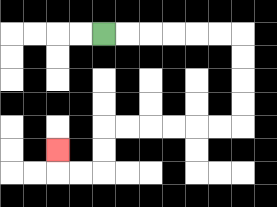{'start': '[4, 1]', 'end': '[2, 6]', 'path_directions': 'R,R,R,R,R,R,D,D,D,D,L,L,L,L,L,L,D,D,L,L,U', 'path_coordinates': '[[4, 1], [5, 1], [6, 1], [7, 1], [8, 1], [9, 1], [10, 1], [10, 2], [10, 3], [10, 4], [10, 5], [9, 5], [8, 5], [7, 5], [6, 5], [5, 5], [4, 5], [4, 6], [4, 7], [3, 7], [2, 7], [2, 6]]'}